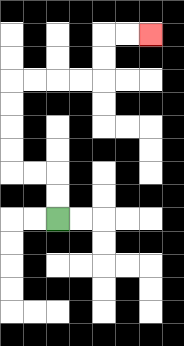{'start': '[2, 9]', 'end': '[6, 1]', 'path_directions': 'U,U,L,L,U,U,U,U,R,R,R,R,U,U,R,R', 'path_coordinates': '[[2, 9], [2, 8], [2, 7], [1, 7], [0, 7], [0, 6], [0, 5], [0, 4], [0, 3], [1, 3], [2, 3], [3, 3], [4, 3], [4, 2], [4, 1], [5, 1], [6, 1]]'}